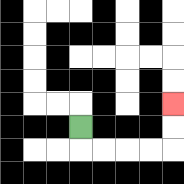{'start': '[3, 5]', 'end': '[7, 4]', 'path_directions': 'D,R,R,R,R,U,U', 'path_coordinates': '[[3, 5], [3, 6], [4, 6], [5, 6], [6, 6], [7, 6], [7, 5], [7, 4]]'}